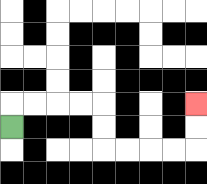{'start': '[0, 5]', 'end': '[8, 4]', 'path_directions': 'U,R,R,R,R,D,D,R,R,R,R,U,U', 'path_coordinates': '[[0, 5], [0, 4], [1, 4], [2, 4], [3, 4], [4, 4], [4, 5], [4, 6], [5, 6], [6, 6], [7, 6], [8, 6], [8, 5], [8, 4]]'}